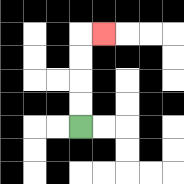{'start': '[3, 5]', 'end': '[4, 1]', 'path_directions': 'U,U,U,U,R', 'path_coordinates': '[[3, 5], [3, 4], [3, 3], [3, 2], [3, 1], [4, 1]]'}